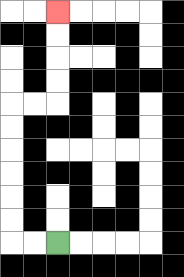{'start': '[2, 10]', 'end': '[2, 0]', 'path_directions': 'L,L,U,U,U,U,U,U,R,R,U,U,U,U', 'path_coordinates': '[[2, 10], [1, 10], [0, 10], [0, 9], [0, 8], [0, 7], [0, 6], [0, 5], [0, 4], [1, 4], [2, 4], [2, 3], [2, 2], [2, 1], [2, 0]]'}